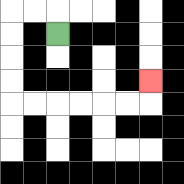{'start': '[2, 1]', 'end': '[6, 3]', 'path_directions': 'U,L,L,D,D,D,D,R,R,R,R,R,R,U', 'path_coordinates': '[[2, 1], [2, 0], [1, 0], [0, 0], [0, 1], [0, 2], [0, 3], [0, 4], [1, 4], [2, 4], [3, 4], [4, 4], [5, 4], [6, 4], [6, 3]]'}